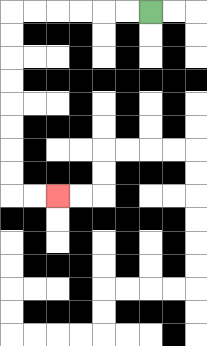{'start': '[6, 0]', 'end': '[2, 8]', 'path_directions': 'L,L,L,L,L,L,D,D,D,D,D,D,D,D,R,R', 'path_coordinates': '[[6, 0], [5, 0], [4, 0], [3, 0], [2, 0], [1, 0], [0, 0], [0, 1], [0, 2], [0, 3], [0, 4], [0, 5], [0, 6], [0, 7], [0, 8], [1, 8], [2, 8]]'}